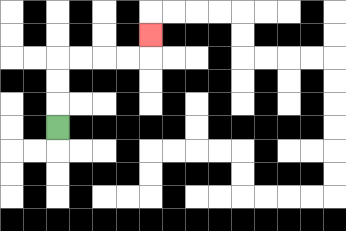{'start': '[2, 5]', 'end': '[6, 1]', 'path_directions': 'U,U,U,R,R,R,R,U', 'path_coordinates': '[[2, 5], [2, 4], [2, 3], [2, 2], [3, 2], [4, 2], [5, 2], [6, 2], [6, 1]]'}